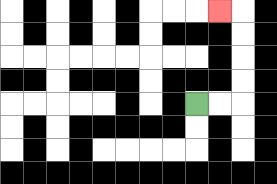{'start': '[8, 4]', 'end': '[9, 0]', 'path_directions': 'R,R,U,U,U,U,L', 'path_coordinates': '[[8, 4], [9, 4], [10, 4], [10, 3], [10, 2], [10, 1], [10, 0], [9, 0]]'}